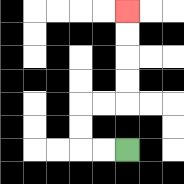{'start': '[5, 6]', 'end': '[5, 0]', 'path_directions': 'L,L,U,U,R,R,U,U,U,U', 'path_coordinates': '[[5, 6], [4, 6], [3, 6], [3, 5], [3, 4], [4, 4], [5, 4], [5, 3], [5, 2], [5, 1], [5, 0]]'}